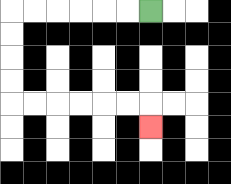{'start': '[6, 0]', 'end': '[6, 5]', 'path_directions': 'L,L,L,L,L,L,D,D,D,D,R,R,R,R,R,R,D', 'path_coordinates': '[[6, 0], [5, 0], [4, 0], [3, 0], [2, 0], [1, 0], [0, 0], [0, 1], [0, 2], [0, 3], [0, 4], [1, 4], [2, 4], [3, 4], [4, 4], [5, 4], [6, 4], [6, 5]]'}